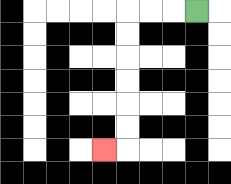{'start': '[8, 0]', 'end': '[4, 6]', 'path_directions': 'L,L,L,D,D,D,D,D,D,L', 'path_coordinates': '[[8, 0], [7, 0], [6, 0], [5, 0], [5, 1], [5, 2], [5, 3], [5, 4], [5, 5], [5, 6], [4, 6]]'}